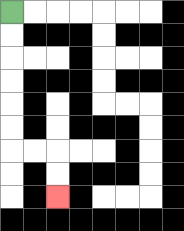{'start': '[0, 0]', 'end': '[2, 8]', 'path_directions': 'D,D,D,D,D,D,R,R,D,D', 'path_coordinates': '[[0, 0], [0, 1], [0, 2], [0, 3], [0, 4], [0, 5], [0, 6], [1, 6], [2, 6], [2, 7], [2, 8]]'}